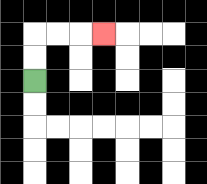{'start': '[1, 3]', 'end': '[4, 1]', 'path_directions': 'U,U,R,R,R', 'path_coordinates': '[[1, 3], [1, 2], [1, 1], [2, 1], [3, 1], [4, 1]]'}